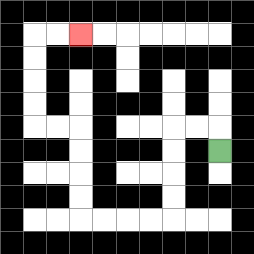{'start': '[9, 6]', 'end': '[3, 1]', 'path_directions': 'U,L,L,D,D,D,D,L,L,L,L,U,U,U,U,L,L,U,U,U,U,R,R', 'path_coordinates': '[[9, 6], [9, 5], [8, 5], [7, 5], [7, 6], [7, 7], [7, 8], [7, 9], [6, 9], [5, 9], [4, 9], [3, 9], [3, 8], [3, 7], [3, 6], [3, 5], [2, 5], [1, 5], [1, 4], [1, 3], [1, 2], [1, 1], [2, 1], [3, 1]]'}